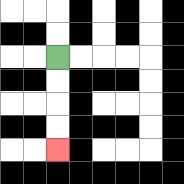{'start': '[2, 2]', 'end': '[2, 6]', 'path_directions': 'D,D,D,D', 'path_coordinates': '[[2, 2], [2, 3], [2, 4], [2, 5], [2, 6]]'}